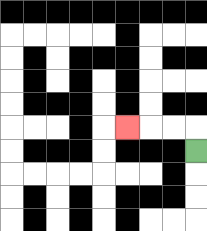{'start': '[8, 6]', 'end': '[5, 5]', 'path_directions': 'U,L,L,L', 'path_coordinates': '[[8, 6], [8, 5], [7, 5], [6, 5], [5, 5]]'}